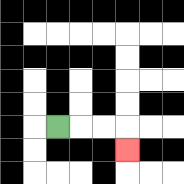{'start': '[2, 5]', 'end': '[5, 6]', 'path_directions': 'R,R,R,D', 'path_coordinates': '[[2, 5], [3, 5], [4, 5], [5, 5], [5, 6]]'}